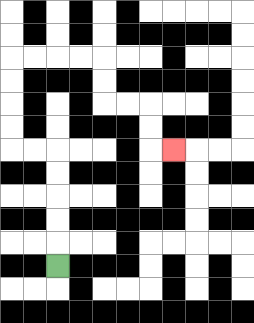{'start': '[2, 11]', 'end': '[7, 6]', 'path_directions': 'U,U,U,U,U,L,L,U,U,U,U,R,R,R,R,D,D,R,R,D,D,R', 'path_coordinates': '[[2, 11], [2, 10], [2, 9], [2, 8], [2, 7], [2, 6], [1, 6], [0, 6], [0, 5], [0, 4], [0, 3], [0, 2], [1, 2], [2, 2], [3, 2], [4, 2], [4, 3], [4, 4], [5, 4], [6, 4], [6, 5], [6, 6], [7, 6]]'}